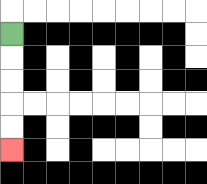{'start': '[0, 1]', 'end': '[0, 6]', 'path_directions': 'D,D,D,D,D', 'path_coordinates': '[[0, 1], [0, 2], [0, 3], [0, 4], [0, 5], [0, 6]]'}